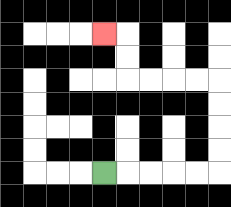{'start': '[4, 7]', 'end': '[4, 1]', 'path_directions': 'R,R,R,R,R,U,U,U,U,L,L,L,L,U,U,L', 'path_coordinates': '[[4, 7], [5, 7], [6, 7], [7, 7], [8, 7], [9, 7], [9, 6], [9, 5], [9, 4], [9, 3], [8, 3], [7, 3], [6, 3], [5, 3], [5, 2], [5, 1], [4, 1]]'}